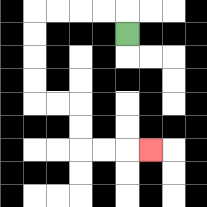{'start': '[5, 1]', 'end': '[6, 6]', 'path_directions': 'U,L,L,L,L,D,D,D,D,R,R,D,D,R,R,R', 'path_coordinates': '[[5, 1], [5, 0], [4, 0], [3, 0], [2, 0], [1, 0], [1, 1], [1, 2], [1, 3], [1, 4], [2, 4], [3, 4], [3, 5], [3, 6], [4, 6], [5, 6], [6, 6]]'}